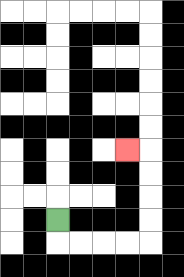{'start': '[2, 9]', 'end': '[5, 6]', 'path_directions': 'D,R,R,R,R,U,U,U,U,L', 'path_coordinates': '[[2, 9], [2, 10], [3, 10], [4, 10], [5, 10], [6, 10], [6, 9], [6, 8], [6, 7], [6, 6], [5, 6]]'}